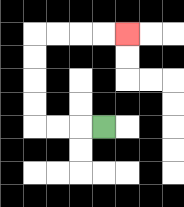{'start': '[4, 5]', 'end': '[5, 1]', 'path_directions': 'L,L,L,U,U,U,U,R,R,R,R', 'path_coordinates': '[[4, 5], [3, 5], [2, 5], [1, 5], [1, 4], [1, 3], [1, 2], [1, 1], [2, 1], [3, 1], [4, 1], [5, 1]]'}